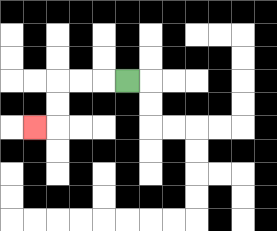{'start': '[5, 3]', 'end': '[1, 5]', 'path_directions': 'L,L,L,D,D,L', 'path_coordinates': '[[5, 3], [4, 3], [3, 3], [2, 3], [2, 4], [2, 5], [1, 5]]'}